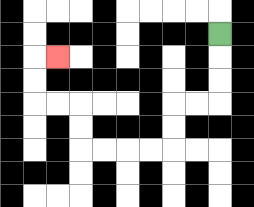{'start': '[9, 1]', 'end': '[2, 2]', 'path_directions': 'D,D,D,L,L,D,D,L,L,L,L,U,U,L,L,U,U,R', 'path_coordinates': '[[9, 1], [9, 2], [9, 3], [9, 4], [8, 4], [7, 4], [7, 5], [7, 6], [6, 6], [5, 6], [4, 6], [3, 6], [3, 5], [3, 4], [2, 4], [1, 4], [1, 3], [1, 2], [2, 2]]'}